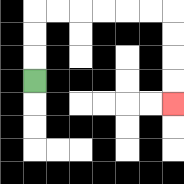{'start': '[1, 3]', 'end': '[7, 4]', 'path_directions': 'U,U,U,R,R,R,R,R,R,D,D,D,D', 'path_coordinates': '[[1, 3], [1, 2], [1, 1], [1, 0], [2, 0], [3, 0], [4, 0], [5, 0], [6, 0], [7, 0], [7, 1], [7, 2], [7, 3], [7, 4]]'}